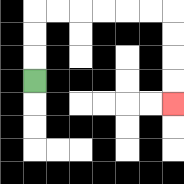{'start': '[1, 3]', 'end': '[7, 4]', 'path_directions': 'U,U,U,R,R,R,R,R,R,D,D,D,D', 'path_coordinates': '[[1, 3], [1, 2], [1, 1], [1, 0], [2, 0], [3, 0], [4, 0], [5, 0], [6, 0], [7, 0], [7, 1], [7, 2], [7, 3], [7, 4]]'}